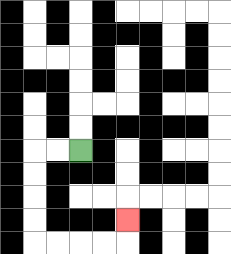{'start': '[3, 6]', 'end': '[5, 9]', 'path_directions': 'L,L,D,D,D,D,R,R,R,R,U', 'path_coordinates': '[[3, 6], [2, 6], [1, 6], [1, 7], [1, 8], [1, 9], [1, 10], [2, 10], [3, 10], [4, 10], [5, 10], [5, 9]]'}